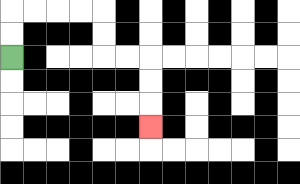{'start': '[0, 2]', 'end': '[6, 5]', 'path_directions': 'U,U,R,R,R,R,D,D,R,R,D,D,D', 'path_coordinates': '[[0, 2], [0, 1], [0, 0], [1, 0], [2, 0], [3, 0], [4, 0], [4, 1], [4, 2], [5, 2], [6, 2], [6, 3], [6, 4], [6, 5]]'}